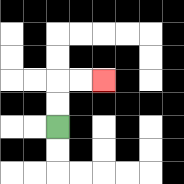{'start': '[2, 5]', 'end': '[4, 3]', 'path_directions': 'U,U,R,R', 'path_coordinates': '[[2, 5], [2, 4], [2, 3], [3, 3], [4, 3]]'}